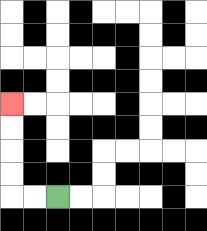{'start': '[2, 8]', 'end': '[0, 4]', 'path_directions': 'L,L,U,U,U,U', 'path_coordinates': '[[2, 8], [1, 8], [0, 8], [0, 7], [0, 6], [0, 5], [0, 4]]'}